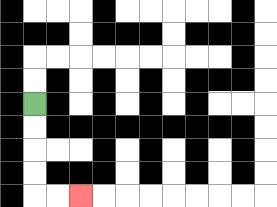{'start': '[1, 4]', 'end': '[3, 8]', 'path_directions': 'D,D,D,D,R,R', 'path_coordinates': '[[1, 4], [1, 5], [1, 6], [1, 7], [1, 8], [2, 8], [3, 8]]'}